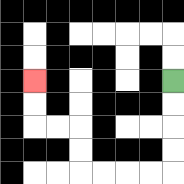{'start': '[7, 3]', 'end': '[1, 3]', 'path_directions': 'D,D,D,D,L,L,L,L,U,U,L,L,U,U', 'path_coordinates': '[[7, 3], [7, 4], [7, 5], [7, 6], [7, 7], [6, 7], [5, 7], [4, 7], [3, 7], [3, 6], [3, 5], [2, 5], [1, 5], [1, 4], [1, 3]]'}